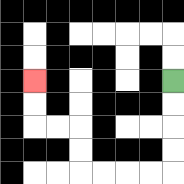{'start': '[7, 3]', 'end': '[1, 3]', 'path_directions': 'D,D,D,D,L,L,L,L,U,U,L,L,U,U', 'path_coordinates': '[[7, 3], [7, 4], [7, 5], [7, 6], [7, 7], [6, 7], [5, 7], [4, 7], [3, 7], [3, 6], [3, 5], [2, 5], [1, 5], [1, 4], [1, 3]]'}